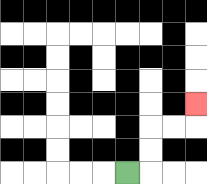{'start': '[5, 7]', 'end': '[8, 4]', 'path_directions': 'R,U,U,R,R,U', 'path_coordinates': '[[5, 7], [6, 7], [6, 6], [6, 5], [7, 5], [8, 5], [8, 4]]'}